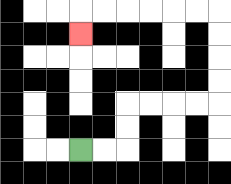{'start': '[3, 6]', 'end': '[3, 1]', 'path_directions': 'R,R,U,U,R,R,R,R,U,U,U,U,L,L,L,L,L,L,D', 'path_coordinates': '[[3, 6], [4, 6], [5, 6], [5, 5], [5, 4], [6, 4], [7, 4], [8, 4], [9, 4], [9, 3], [9, 2], [9, 1], [9, 0], [8, 0], [7, 0], [6, 0], [5, 0], [4, 0], [3, 0], [3, 1]]'}